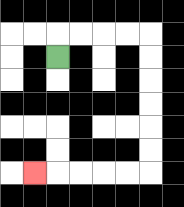{'start': '[2, 2]', 'end': '[1, 7]', 'path_directions': 'U,R,R,R,R,D,D,D,D,D,D,L,L,L,L,L', 'path_coordinates': '[[2, 2], [2, 1], [3, 1], [4, 1], [5, 1], [6, 1], [6, 2], [6, 3], [6, 4], [6, 5], [6, 6], [6, 7], [5, 7], [4, 7], [3, 7], [2, 7], [1, 7]]'}